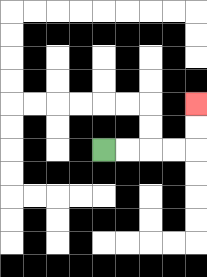{'start': '[4, 6]', 'end': '[8, 4]', 'path_directions': 'R,R,R,R,U,U', 'path_coordinates': '[[4, 6], [5, 6], [6, 6], [7, 6], [8, 6], [8, 5], [8, 4]]'}